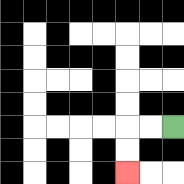{'start': '[7, 5]', 'end': '[5, 7]', 'path_directions': 'L,L,D,D', 'path_coordinates': '[[7, 5], [6, 5], [5, 5], [5, 6], [5, 7]]'}